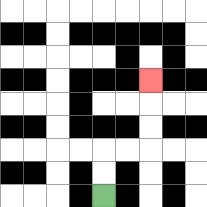{'start': '[4, 8]', 'end': '[6, 3]', 'path_directions': 'U,U,R,R,U,U,U', 'path_coordinates': '[[4, 8], [4, 7], [4, 6], [5, 6], [6, 6], [6, 5], [6, 4], [6, 3]]'}